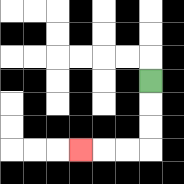{'start': '[6, 3]', 'end': '[3, 6]', 'path_directions': 'D,D,D,L,L,L', 'path_coordinates': '[[6, 3], [6, 4], [6, 5], [6, 6], [5, 6], [4, 6], [3, 6]]'}